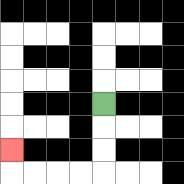{'start': '[4, 4]', 'end': '[0, 6]', 'path_directions': 'D,D,D,L,L,L,L,U', 'path_coordinates': '[[4, 4], [4, 5], [4, 6], [4, 7], [3, 7], [2, 7], [1, 7], [0, 7], [0, 6]]'}